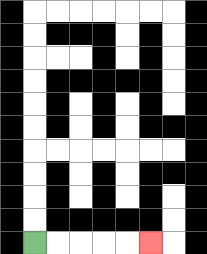{'start': '[1, 10]', 'end': '[6, 10]', 'path_directions': 'R,R,R,R,R', 'path_coordinates': '[[1, 10], [2, 10], [3, 10], [4, 10], [5, 10], [6, 10]]'}